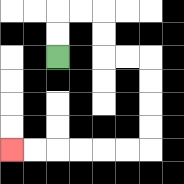{'start': '[2, 2]', 'end': '[0, 6]', 'path_directions': 'U,U,R,R,D,D,R,R,D,D,D,D,L,L,L,L,L,L', 'path_coordinates': '[[2, 2], [2, 1], [2, 0], [3, 0], [4, 0], [4, 1], [4, 2], [5, 2], [6, 2], [6, 3], [6, 4], [6, 5], [6, 6], [5, 6], [4, 6], [3, 6], [2, 6], [1, 6], [0, 6]]'}